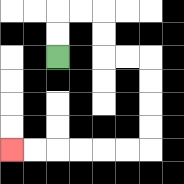{'start': '[2, 2]', 'end': '[0, 6]', 'path_directions': 'U,U,R,R,D,D,R,R,D,D,D,D,L,L,L,L,L,L', 'path_coordinates': '[[2, 2], [2, 1], [2, 0], [3, 0], [4, 0], [4, 1], [4, 2], [5, 2], [6, 2], [6, 3], [6, 4], [6, 5], [6, 6], [5, 6], [4, 6], [3, 6], [2, 6], [1, 6], [0, 6]]'}